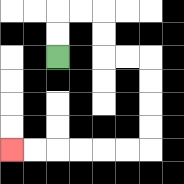{'start': '[2, 2]', 'end': '[0, 6]', 'path_directions': 'U,U,R,R,D,D,R,R,D,D,D,D,L,L,L,L,L,L', 'path_coordinates': '[[2, 2], [2, 1], [2, 0], [3, 0], [4, 0], [4, 1], [4, 2], [5, 2], [6, 2], [6, 3], [6, 4], [6, 5], [6, 6], [5, 6], [4, 6], [3, 6], [2, 6], [1, 6], [0, 6]]'}